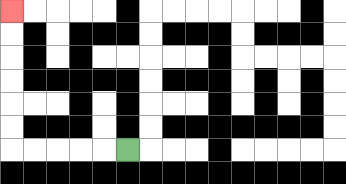{'start': '[5, 6]', 'end': '[0, 0]', 'path_directions': 'L,L,L,L,L,U,U,U,U,U,U', 'path_coordinates': '[[5, 6], [4, 6], [3, 6], [2, 6], [1, 6], [0, 6], [0, 5], [0, 4], [0, 3], [0, 2], [0, 1], [0, 0]]'}